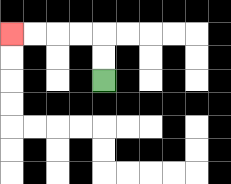{'start': '[4, 3]', 'end': '[0, 1]', 'path_directions': 'U,U,L,L,L,L', 'path_coordinates': '[[4, 3], [4, 2], [4, 1], [3, 1], [2, 1], [1, 1], [0, 1]]'}